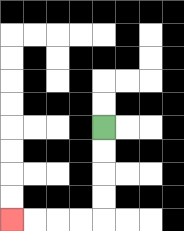{'start': '[4, 5]', 'end': '[0, 9]', 'path_directions': 'D,D,D,D,L,L,L,L', 'path_coordinates': '[[4, 5], [4, 6], [4, 7], [4, 8], [4, 9], [3, 9], [2, 9], [1, 9], [0, 9]]'}